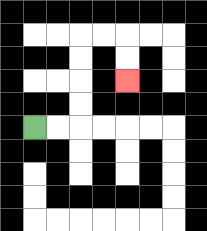{'start': '[1, 5]', 'end': '[5, 3]', 'path_directions': 'R,R,U,U,U,U,R,R,D,D', 'path_coordinates': '[[1, 5], [2, 5], [3, 5], [3, 4], [3, 3], [3, 2], [3, 1], [4, 1], [5, 1], [5, 2], [5, 3]]'}